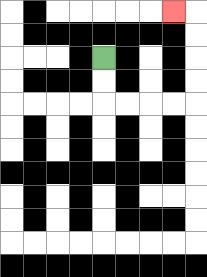{'start': '[4, 2]', 'end': '[7, 0]', 'path_directions': 'D,D,R,R,R,R,U,U,U,U,L', 'path_coordinates': '[[4, 2], [4, 3], [4, 4], [5, 4], [6, 4], [7, 4], [8, 4], [8, 3], [8, 2], [8, 1], [8, 0], [7, 0]]'}